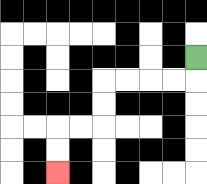{'start': '[8, 2]', 'end': '[2, 7]', 'path_directions': 'D,L,L,L,L,D,D,L,L,D,D', 'path_coordinates': '[[8, 2], [8, 3], [7, 3], [6, 3], [5, 3], [4, 3], [4, 4], [4, 5], [3, 5], [2, 5], [2, 6], [2, 7]]'}